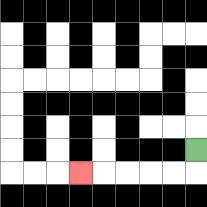{'start': '[8, 6]', 'end': '[3, 7]', 'path_directions': 'D,L,L,L,L,L', 'path_coordinates': '[[8, 6], [8, 7], [7, 7], [6, 7], [5, 7], [4, 7], [3, 7]]'}